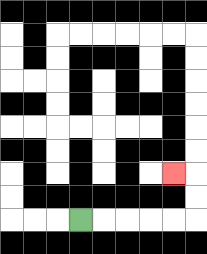{'start': '[3, 9]', 'end': '[7, 7]', 'path_directions': 'R,R,R,R,R,U,U,L', 'path_coordinates': '[[3, 9], [4, 9], [5, 9], [6, 9], [7, 9], [8, 9], [8, 8], [8, 7], [7, 7]]'}